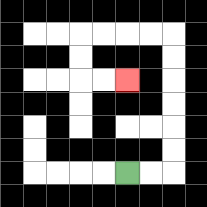{'start': '[5, 7]', 'end': '[5, 3]', 'path_directions': 'R,R,U,U,U,U,U,U,L,L,L,L,D,D,R,R', 'path_coordinates': '[[5, 7], [6, 7], [7, 7], [7, 6], [7, 5], [7, 4], [7, 3], [7, 2], [7, 1], [6, 1], [5, 1], [4, 1], [3, 1], [3, 2], [3, 3], [4, 3], [5, 3]]'}